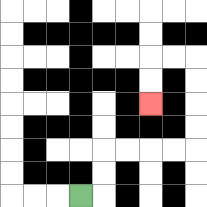{'start': '[3, 8]', 'end': '[6, 4]', 'path_directions': 'R,U,U,R,R,R,R,U,U,U,U,L,L,D,D', 'path_coordinates': '[[3, 8], [4, 8], [4, 7], [4, 6], [5, 6], [6, 6], [7, 6], [8, 6], [8, 5], [8, 4], [8, 3], [8, 2], [7, 2], [6, 2], [6, 3], [6, 4]]'}